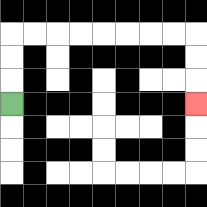{'start': '[0, 4]', 'end': '[8, 4]', 'path_directions': 'U,U,U,R,R,R,R,R,R,R,R,D,D,D', 'path_coordinates': '[[0, 4], [0, 3], [0, 2], [0, 1], [1, 1], [2, 1], [3, 1], [4, 1], [5, 1], [6, 1], [7, 1], [8, 1], [8, 2], [8, 3], [8, 4]]'}